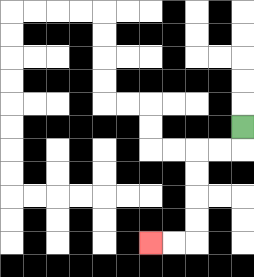{'start': '[10, 5]', 'end': '[6, 10]', 'path_directions': 'D,L,L,D,D,D,D,L,L', 'path_coordinates': '[[10, 5], [10, 6], [9, 6], [8, 6], [8, 7], [8, 8], [8, 9], [8, 10], [7, 10], [6, 10]]'}